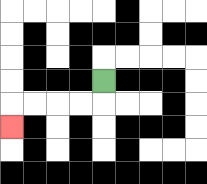{'start': '[4, 3]', 'end': '[0, 5]', 'path_directions': 'D,L,L,L,L,D', 'path_coordinates': '[[4, 3], [4, 4], [3, 4], [2, 4], [1, 4], [0, 4], [0, 5]]'}